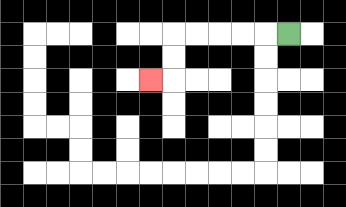{'start': '[12, 1]', 'end': '[6, 3]', 'path_directions': 'L,L,L,L,L,D,D,L', 'path_coordinates': '[[12, 1], [11, 1], [10, 1], [9, 1], [8, 1], [7, 1], [7, 2], [7, 3], [6, 3]]'}